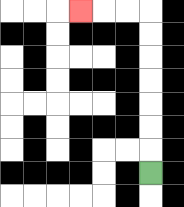{'start': '[6, 7]', 'end': '[3, 0]', 'path_directions': 'U,U,U,U,U,U,U,L,L,L', 'path_coordinates': '[[6, 7], [6, 6], [6, 5], [6, 4], [6, 3], [6, 2], [6, 1], [6, 0], [5, 0], [4, 0], [3, 0]]'}